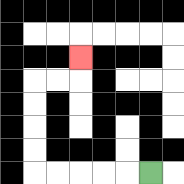{'start': '[6, 7]', 'end': '[3, 2]', 'path_directions': 'L,L,L,L,L,U,U,U,U,R,R,U', 'path_coordinates': '[[6, 7], [5, 7], [4, 7], [3, 7], [2, 7], [1, 7], [1, 6], [1, 5], [1, 4], [1, 3], [2, 3], [3, 3], [3, 2]]'}